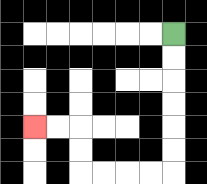{'start': '[7, 1]', 'end': '[1, 5]', 'path_directions': 'D,D,D,D,D,D,L,L,L,L,U,U,L,L', 'path_coordinates': '[[7, 1], [7, 2], [7, 3], [7, 4], [7, 5], [7, 6], [7, 7], [6, 7], [5, 7], [4, 7], [3, 7], [3, 6], [3, 5], [2, 5], [1, 5]]'}